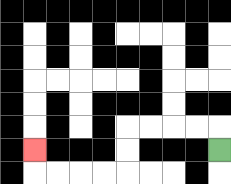{'start': '[9, 6]', 'end': '[1, 6]', 'path_directions': 'U,L,L,L,L,D,D,L,L,L,L,U', 'path_coordinates': '[[9, 6], [9, 5], [8, 5], [7, 5], [6, 5], [5, 5], [5, 6], [5, 7], [4, 7], [3, 7], [2, 7], [1, 7], [1, 6]]'}